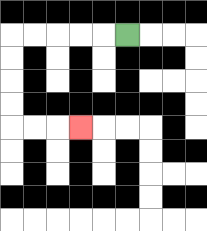{'start': '[5, 1]', 'end': '[3, 5]', 'path_directions': 'L,L,L,L,L,D,D,D,D,R,R,R', 'path_coordinates': '[[5, 1], [4, 1], [3, 1], [2, 1], [1, 1], [0, 1], [0, 2], [0, 3], [0, 4], [0, 5], [1, 5], [2, 5], [3, 5]]'}